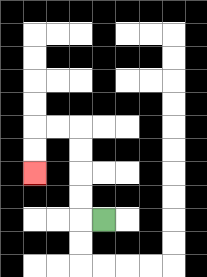{'start': '[4, 9]', 'end': '[1, 7]', 'path_directions': 'L,U,U,U,U,L,L,D,D', 'path_coordinates': '[[4, 9], [3, 9], [3, 8], [3, 7], [3, 6], [3, 5], [2, 5], [1, 5], [1, 6], [1, 7]]'}